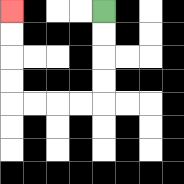{'start': '[4, 0]', 'end': '[0, 0]', 'path_directions': 'D,D,D,D,L,L,L,L,U,U,U,U', 'path_coordinates': '[[4, 0], [4, 1], [4, 2], [4, 3], [4, 4], [3, 4], [2, 4], [1, 4], [0, 4], [0, 3], [0, 2], [0, 1], [0, 0]]'}